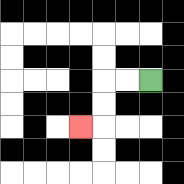{'start': '[6, 3]', 'end': '[3, 5]', 'path_directions': 'L,L,D,D,L', 'path_coordinates': '[[6, 3], [5, 3], [4, 3], [4, 4], [4, 5], [3, 5]]'}